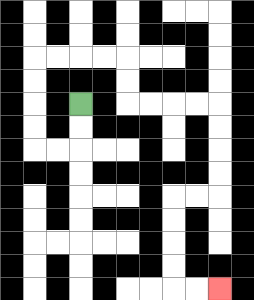{'start': '[3, 4]', 'end': '[9, 12]', 'path_directions': 'D,D,L,L,U,U,U,U,R,R,R,R,D,D,R,R,R,R,D,D,D,D,L,L,D,D,D,D,R,R', 'path_coordinates': '[[3, 4], [3, 5], [3, 6], [2, 6], [1, 6], [1, 5], [1, 4], [1, 3], [1, 2], [2, 2], [3, 2], [4, 2], [5, 2], [5, 3], [5, 4], [6, 4], [7, 4], [8, 4], [9, 4], [9, 5], [9, 6], [9, 7], [9, 8], [8, 8], [7, 8], [7, 9], [7, 10], [7, 11], [7, 12], [8, 12], [9, 12]]'}